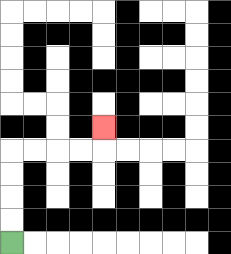{'start': '[0, 10]', 'end': '[4, 5]', 'path_directions': 'U,U,U,U,R,R,R,R,U', 'path_coordinates': '[[0, 10], [0, 9], [0, 8], [0, 7], [0, 6], [1, 6], [2, 6], [3, 6], [4, 6], [4, 5]]'}